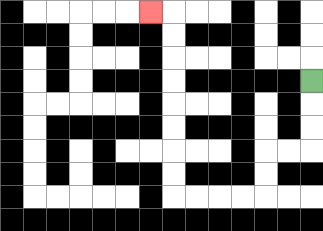{'start': '[13, 3]', 'end': '[6, 0]', 'path_directions': 'D,D,D,L,L,D,D,L,L,L,L,U,U,U,U,U,U,U,U,L', 'path_coordinates': '[[13, 3], [13, 4], [13, 5], [13, 6], [12, 6], [11, 6], [11, 7], [11, 8], [10, 8], [9, 8], [8, 8], [7, 8], [7, 7], [7, 6], [7, 5], [7, 4], [7, 3], [7, 2], [7, 1], [7, 0], [6, 0]]'}